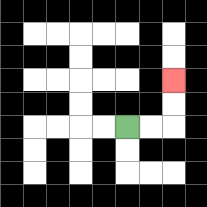{'start': '[5, 5]', 'end': '[7, 3]', 'path_directions': 'R,R,U,U', 'path_coordinates': '[[5, 5], [6, 5], [7, 5], [7, 4], [7, 3]]'}